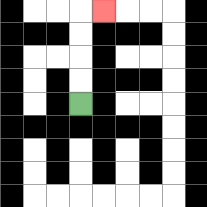{'start': '[3, 4]', 'end': '[4, 0]', 'path_directions': 'U,U,U,U,R', 'path_coordinates': '[[3, 4], [3, 3], [3, 2], [3, 1], [3, 0], [4, 0]]'}